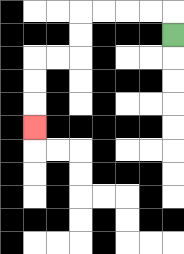{'start': '[7, 1]', 'end': '[1, 5]', 'path_directions': 'U,L,L,L,L,D,D,L,L,D,D,D', 'path_coordinates': '[[7, 1], [7, 0], [6, 0], [5, 0], [4, 0], [3, 0], [3, 1], [3, 2], [2, 2], [1, 2], [1, 3], [1, 4], [1, 5]]'}